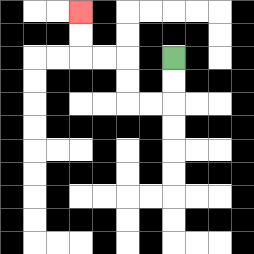{'start': '[7, 2]', 'end': '[3, 0]', 'path_directions': 'D,D,L,L,U,U,L,L,U,U', 'path_coordinates': '[[7, 2], [7, 3], [7, 4], [6, 4], [5, 4], [5, 3], [5, 2], [4, 2], [3, 2], [3, 1], [3, 0]]'}